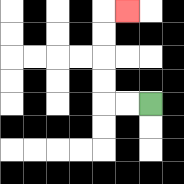{'start': '[6, 4]', 'end': '[5, 0]', 'path_directions': 'L,L,U,U,U,U,R', 'path_coordinates': '[[6, 4], [5, 4], [4, 4], [4, 3], [4, 2], [4, 1], [4, 0], [5, 0]]'}